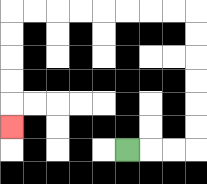{'start': '[5, 6]', 'end': '[0, 5]', 'path_directions': 'R,R,R,U,U,U,U,U,U,L,L,L,L,L,L,L,L,D,D,D,D,D', 'path_coordinates': '[[5, 6], [6, 6], [7, 6], [8, 6], [8, 5], [8, 4], [8, 3], [8, 2], [8, 1], [8, 0], [7, 0], [6, 0], [5, 0], [4, 0], [3, 0], [2, 0], [1, 0], [0, 0], [0, 1], [0, 2], [0, 3], [0, 4], [0, 5]]'}